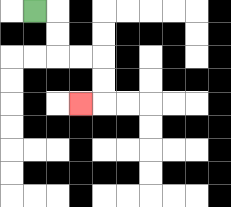{'start': '[1, 0]', 'end': '[3, 4]', 'path_directions': 'R,D,D,R,R,D,D,L', 'path_coordinates': '[[1, 0], [2, 0], [2, 1], [2, 2], [3, 2], [4, 2], [4, 3], [4, 4], [3, 4]]'}